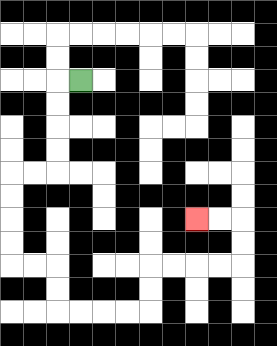{'start': '[3, 3]', 'end': '[8, 9]', 'path_directions': 'L,D,D,D,D,L,L,D,D,D,D,R,R,D,D,R,R,R,R,U,U,R,R,R,R,U,U,L,L', 'path_coordinates': '[[3, 3], [2, 3], [2, 4], [2, 5], [2, 6], [2, 7], [1, 7], [0, 7], [0, 8], [0, 9], [0, 10], [0, 11], [1, 11], [2, 11], [2, 12], [2, 13], [3, 13], [4, 13], [5, 13], [6, 13], [6, 12], [6, 11], [7, 11], [8, 11], [9, 11], [10, 11], [10, 10], [10, 9], [9, 9], [8, 9]]'}